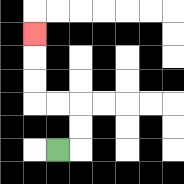{'start': '[2, 6]', 'end': '[1, 1]', 'path_directions': 'R,U,U,L,L,U,U,U', 'path_coordinates': '[[2, 6], [3, 6], [3, 5], [3, 4], [2, 4], [1, 4], [1, 3], [1, 2], [1, 1]]'}